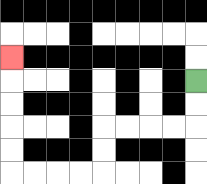{'start': '[8, 3]', 'end': '[0, 2]', 'path_directions': 'D,D,L,L,L,L,D,D,L,L,L,L,U,U,U,U,U', 'path_coordinates': '[[8, 3], [8, 4], [8, 5], [7, 5], [6, 5], [5, 5], [4, 5], [4, 6], [4, 7], [3, 7], [2, 7], [1, 7], [0, 7], [0, 6], [0, 5], [0, 4], [0, 3], [0, 2]]'}